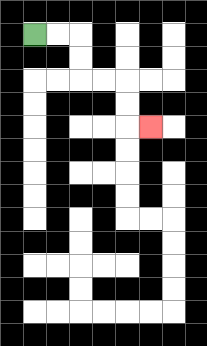{'start': '[1, 1]', 'end': '[6, 5]', 'path_directions': 'R,R,D,D,R,R,D,D,R', 'path_coordinates': '[[1, 1], [2, 1], [3, 1], [3, 2], [3, 3], [4, 3], [5, 3], [5, 4], [5, 5], [6, 5]]'}